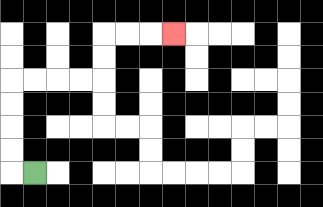{'start': '[1, 7]', 'end': '[7, 1]', 'path_directions': 'L,U,U,U,U,R,R,R,R,U,U,R,R,R', 'path_coordinates': '[[1, 7], [0, 7], [0, 6], [0, 5], [0, 4], [0, 3], [1, 3], [2, 3], [3, 3], [4, 3], [4, 2], [4, 1], [5, 1], [6, 1], [7, 1]]'}